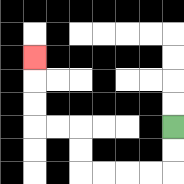{'start': '[7, 5]', 'end': '[1, 2]', 'path_directions': 'D,D,L,L,L,L,U,U,L,L,U,U,U', 'path_coordinates': '[[7, 5], [7, 6], [7, 7], [6, 7], [5, 7], [4, 7], [3, 7], [3, 6], [3, 5], [2, 5], [1, 5], [1, 4], [1, 3], [1, 2]]'}